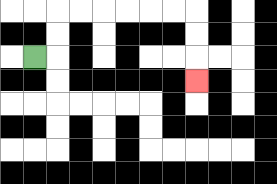{'start': '[1, 2]', 'end': '[8, 3]', 'path_directions': 'R,U,U,R,R,R,R,R,R,D,D,D', 'path_coordinates': '[[1, 2], [2, 2], [2, 1], [2, 0], [3, 0], [4, 0], [5, 0], [6, 0], [7, 0], [8, 0], [8, 1], [8, 2], [8, 3]]'}